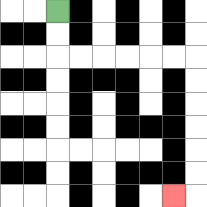{'start': '[2, 0]', 'end': '[7, 8]', 'path_directions': 'D,D,R,R,R,R,R,R,D,D,D,D,D,D,L', 'path_coordinates': '[[2, 0], [2, 1], [2, 2], [3, 2], [4, 2], [5, 2], [6, 2], [7, 2], [8, 2], [8, 3], [8, 4], [8, 5], [8, 6], [8, 7], [8, 8], [7, 8]]'}